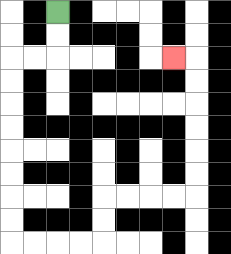{'start': '[2, 0]', 'end': '[7, 2]', 'path_directions': 'D,D,L,L,D,D,D,D,D,D,D,D,R,R,R,R,U,U,R,R,R,R,U,U,U,U,U,U,L', 'path_coordinates': '[[2, 0], [2, 1], [2, 2], [1, 2], [0, 2], [0, 3], [0, 4], [0, 5], [0, 6], [0, 7], [0, 8], [0, 9], [0, 10], [1, 10], [2, 10], [3, 10], [4, 10], [4, 9], [4, 8], [5, 8], [6, 8], [7, 8], [8, 8], [8, 7], [8, 6], [8, 5], [8, 4], [8, 3], [8, 2], [7, 2]]'}